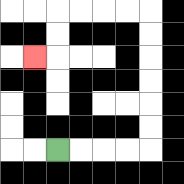{'start': '[2, 6]', 'end': '[1, 2]', 'path_directions': 'R,R,R,R,U,U,U,U,U,U,L,L,L,L,D,D,L', 'path_coordinates': '[[2, 6], [3, 6], [4, 6], [5, 6], [6, 6], [6, 5], [6, 4], [6, 3], [6, 2], [6, 1], [6, 0], [5, 0], [4, 0], [3, 0], [2, 0], [2, 1], [2, 2], [1, 2]]'}